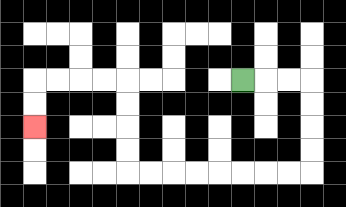{'start': '[10, 3]', 'end': '[1, 5]', 'path_directions': 'R,R,R,D,D,D,D,L,L,L,L,L,L,L,L,U,U,U,U,L,L,L,L,D,D', 'path_coordinates': '[[10, 3], [11, 3], [12, 3], [13, 3], [13, 4], [13, 5], [13, 6], [13, 7], [12, 7], [11, 7], [10, 7], [9, 7], [8, 7], [7, 7], [6, 7], [5, 7], [5, 6], [5, 5], [5, 4], [5, 3], [4, 3], [3, 3], [2, 3], [1, 3], [1, 4], [1, 5]]'}